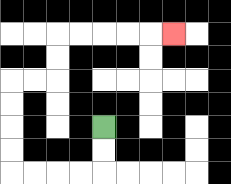{'start': '[4, 5]', 'end': '[7, 1]', 'path_directions': 'D,D,L,L,L,L,U,U,U,U,R,R,U,U,R,R,R,R,R', 'path_coordinates': '[[4, 5], [4, 6], [4, 7], [3, 7], [2, 7], [1, 7], [0, 7], [0, 6], [0, 5], [0, 4], [0, 3], [1, 3], [2, 3], [2, 2], [2, 1], [3, 1], [4, 1], [5, 1], [6, 1], [7, 1]]'}